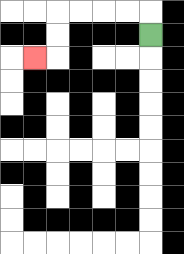{'start': '[6, 1]', 'end': '[1, 2]', 'path_directions': 'U,L,L,L,L,D,D,L', 'path_coordinates': '[[6, 1], [6, 0], [5, 0], [4, 0], [3, 0], [2, 0], [2, 1], [2, 2], [1, 2]]'}